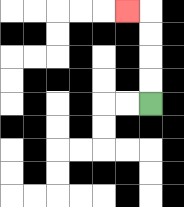{'start': '[6, 4]', 'end': '[5, 0]', 'path_directions': 'U,U,U,U,L', 'path_coordinates': '[[6, 4], [6, 3], [6, 2], [6, 1], [6, 0], [5, 0]]'}